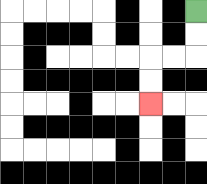{'start': '[8, 0]', 'end': '[6, 4]', 'path_directions': 'D,D,L,L,D,D', 'path_coordinates': '[[8, 0], [8, 1], [8, 2], [7, 2], [6, 2], [6, 3], [6, 4]]'}